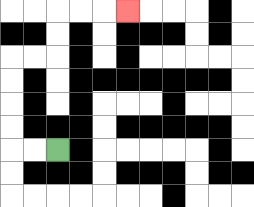{'start': '[2, 6]', 'end': '[5, 0]', 'path_directions': 'L,L,U,U,U,U,R,R,U,U,R,R,R', 'path_coordinates': '[[2, 6], [1, 6], [0, 6], [0, 5], [0, 4], [0, 3], [0, 2], [1, 2], [2, 2], [2, 1], [2, 0], [3, 0], [4, 0], [5, 0]]'}